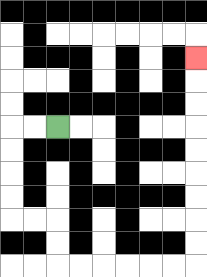{'start': '[2, 5]', 'end': '[8, 2]', 'path_directions': 'L,L,D,D,D,D,R,R,D,D,R,R,R,R,R,R,U,U,U,U,U,U,U,U,U', 'path_coordinates': '[[2, 5], [1, 5], [0, 5], [0, 6], [0, 7], [0, 8], [0, 9], [1, 9], [2, 9], [2, 10], [2, 11], [3, 11], [4, 11], [5, 11], [6, 11], [7, 11], [8, 11], [8, 10], [8, 9], [8, 8], [8, 7], [8, 6], [8, 5], [8, 4], [8, 3], [8, 2]]'}